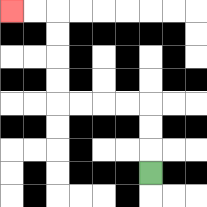{'start': '[6, 7]', 'end': '[0, 0]', 'path_directions': 'U,U,U,L,L,L,L,U,U,U,U,L,L', 'path_coordinates': '[[6, 7], [6, 6], [6, 5], [6, 4], [5, 4], [4, 4], [3, 4], [2, 4], [2, 3], [2, 2], [2, 1], [2, 0], [1, 0], [0, 0]]'}